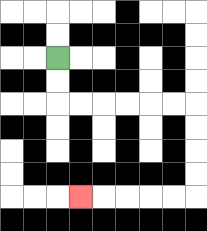{'start': '[2, 2]', 'end': '[3, 8]', 'path_directions': 'D,D,R,R,R,R,R,R,D,D,D,D,L,L,L,L,L', 'path_coordinates': '[[2, 2], [2, 3], [2, 4], [3, 4], [4, 4], [5, 4], [6, 4], [7, 4], [8, 4], [8, 5], [8, 6], [8, 7], [8, 8], [7, 8], [6, 8], [5, 8], [4, 8], [3, 8]]'}